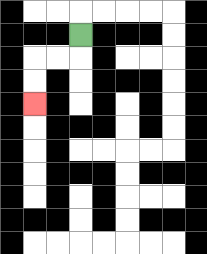{'start': '[3, 1]', 'end': '[1, 4]', 'path_directions': 'D,L,L,D,D', 'path_coordinates': '[[3, 1], [3, 2], [2, 2], [1, 2], [1, 3], [1, 4]]'}